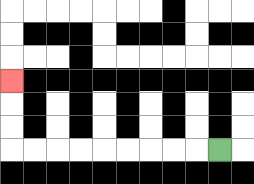{'start': '[9, 6]', 'end': '[0, 3]', 'path_directions': 'L,L,L,L,L,L,L,L,L,U,U,U', 'path_coordinates': '[[9, 6], [8, 6], [7, 6], [6, 6], [5, 6], [4, 6], [3, 6], [2, 6], [1, 6], [0, 6], [0, 5], [0, 4], [0, 3]]'}